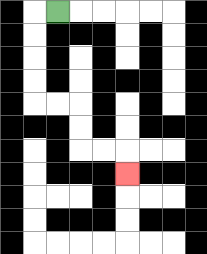{'start': '[2, 0]', 'end': '[5, 7]', 'path_directions': 'L,D,D,D,D,R,R,D,D,R,R,D', 'path_coordinates': '[[2, 0], [1, 0], [1, 1], [1, 2], [1, 3], [1, 4], [2, 4], [3, 4], [3, 5], [3, 6], [4, 6], [5, 6], [5, 7]]'}